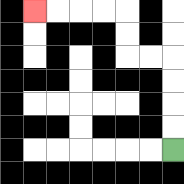{'start': '[7, 6]', 'end': '[1, 0]', 'path_directions': 'U,U,U,U,L,L,U,U,L,L,L,L', 'path_coordinates': '[[7, 6], [7, 5], [7, 4], [7, 3], [7, 2], [6, 2], [5, 2], [5, 1], [5, 0], [4, 0], [3, 0], [2, 0], [1, 0]]'}